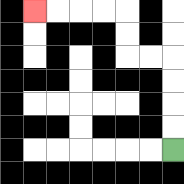{'start': '[7, 6]', 'end': '[1, 0]', 'path_directions': 'U,U,U,U,L,L,U,U,L,L,L,L', 'path_coordinates': '[[7, 6], [7, 5], [7, 4], [7, 3], [7, 2], [6, 2], [5, 2], [5, 1], [5, 0], [4, 0], [3, 0], [2, 0], [1, 0]]'}